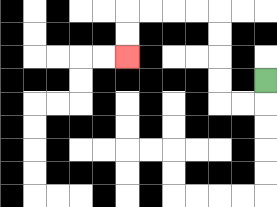{'start': '[11, 3]', 'end': '[5, 2]', 'path_directions': 'D,L,L,U,U,U,U,L,L,L,L,D,D', 'path_coordinates': '[[11, 3], [11, 4], [10, 4], [9, 4], [9, 3], [9, 2], [9, 1], [9, 0], [8, 0], [7, 0], [6, 0], [5, 0], [5, 1], [5, 2]]'}